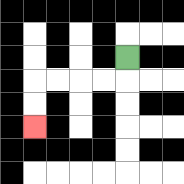{'start': '[5, 2]', 'end': '[1, 5]', 'path_directions': 'D,L,L,L,L,D,D', 'path_coordinates': '[[5, 2], [5, 3], [4, 3], [3, 3], [2, 3], [1, 3], [1, 4], [1, 5]]'}